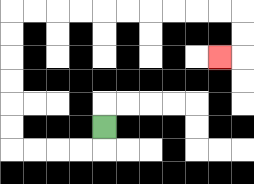{'start': '[4, 5]', 'end': '[9, 2]', 'path_directions': 'D,L,L,L,L,U,U,U,U,U,U,R,R,R,R,R,R,R,R,R,R,D,D,L', 'path_coordinates': '[[4, 5], [4, 6], [3, 6], [2, 6], [1, 6], [0, 6], [0, 5], [0, 4], [0, 3], [0, 2], [0, 1], [0, 0], [1, 0], [2, 0], [3, 0], [4, 0], [5, 0], [6, 0], [7, 0], [8, 0], [9, 0], [10, 0], [10, 1], [10, 2], [9, 2]]'}